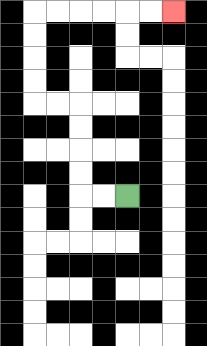{'start': '[5, 8]', 'end': '[7, 0]', 'path_directions': 'L,L,U,U,U,U,L,L,U,U,U,U,R,R,R,R,R,R', 'path_coordinates': '[[5, 8], [4, 8], [3, 8], [3, 7], [3, 6], [3, 5], [3, 4], [2, 4], [1, 4], [1, 3], [1, 2], [1, 1], [1, 0], [2, 0], [3, 0], [4, 0], [5, 0], [6, 0], [7, 0]]'}